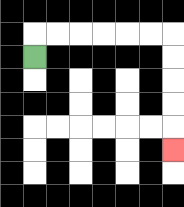{'start': '[1, 2]', 'end': '[7, 6]', 'path_directions': 'U,R,R,R,R,R,R,D,D,D,D,D', 'path_coordinates': '[[1, 2], [1, 1], [2, 1], [3, 1], [4, 1], [5, 1], [6, 1], [7, 1], [7, 2], [7, 3], [7, 4], [7, 5], [7, 6]]'}